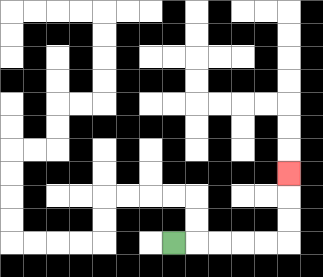{'start': '[7, 10]', 'end': '[12, 7]', 'path_directions': 'R,R,R,R,R,U,U,U', 'path_coordinates': '[[7, 10], [8, 10], [9, 10], [10, 10], [11, 10], [12, 10], [12, 9], [12, 8], [12, 7]]'}